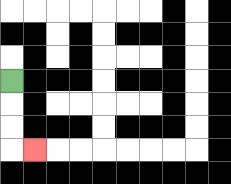{'start': '[0, 3]', 'end': '[1, 6]', 'path_directions': 'D,D,D,R', 'path_coordinates': '[[0, 3], [0, 4], [0, 5], [0, 6], [1, 6]]'}